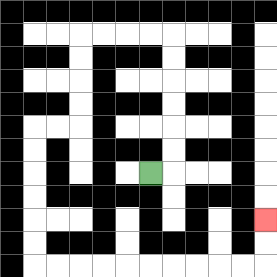{'start': '[6, 7]', 'end': '[11, 9]', 'path_directions': 'R,U,U,U,U,U,U,L,L,L,L,D,D,D,D,L,L,D,D,D,D,D,D,R,R,R,R,R,R,R,R,R,R,U,U', 'path_coordinates': '[[6, 7], [7, 7], [7, 6], [7, 5], [7, 4], [7, 3], [7, 2], [7, 1], [6, 1], [5, 1], [4, 1], [3, 1], [3, 2], [3, 3], [3, 4], [3, 5], [2, 5], [1, 5], [1, 6], [1, 7], [1, 8], [1, 9], [1, 10], [1, 11], [2, 11], [3, 11], [4, 11], [5, 11], [6, 11], [7, 11], [8, 11], [9, 11], [10, 11], [11, 11], [11, 10], [11, 9]]'}